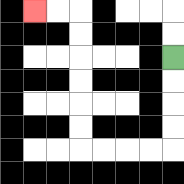{'start': '[7, 2]', 'end': '[1, 0]', 'path_directions': 'D,D,D,D,L,L,L,L,U,U,U,U,U,U,L,L', 'path_coordinates': '[[7, 2], [7, 3], [7, 4], [7, 5], [7, 6], [6, 6], [5, 6], [4, 6], [3, 6], [3, 5], [3, 4], [3, 3], [3, 2], [3, 1], [3, 0], [2, 0], [1, 0]]'}